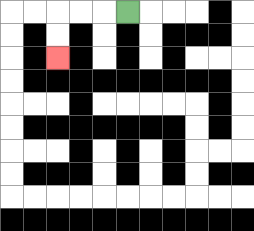{'start': '[5, 0]', 'end': '[2, 2]', 'path_directions': 'L,L,L,D,D', 'path_coordinates': '[[5, 0], [4, 0], [3, 0], [2, 0], [2, 1], [2, 2]]'}